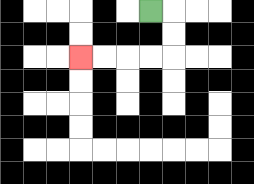{'start': '[6, 0]', 'end': '[3, 2]', 'path_directions': 'R,D,D,L,L,L,L', 'path_coordinates': '[[6, 0], [7, 0], [7, 1], [7, 2], [6, 2], [5, 2], [4, 2], [3, 2]]'}